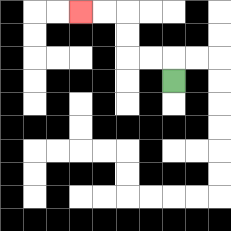{'start': '[7, 3]', 'end': '[3, 0]', 'path_directions': 'U,L,L,U,U,L,L', 'path_coordinates': '[[7, 3], [7, 2], [6, 2], [5, 2], [5, 1], [5, 0], [4, 0], [3, 0]]'}